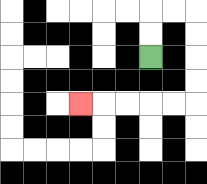{'start': '[6, 2]', 'end': '[3, 4]', 'path_directions': 'U,U,R,R,D,D,D,D,L,L,L,L,L', 'path_coordinates': '[[6, 2], [6, 1], [6, 0], [7, 0], [8, 0], [8, 1], [8, 2], [8, 3], [8, 4], [7, 4], [6, 4], [5, 4], [4, 4], [3, 4]]'}